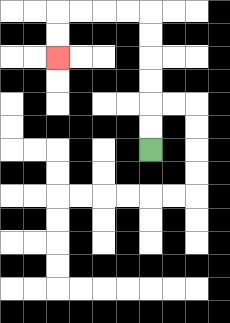{'start': '[6, 6]', 'end': '[2, 2]', 'path_directions': 'U,U,U,U,U,U,L,L,L,L,D,D', 'path_coordinates': '[[6, 6], [6, 5], [6, 4], [6, 3], [6, 2], [6, 1], [6, 0], [5, 0], [4, 0], [3, 0], [2, 0], [2, 1], [2, 2]]'}